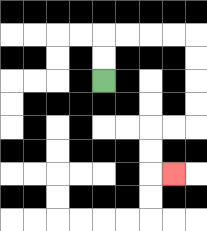{'start': '[4, 3]', 'end': '[7, 7]', 'path_directions': 'U,U,R,R,R,R,D,D,D,D,L,L,D,D,R', 'path_coordinates': '[[4, 3], [4, 2], [4, 1], [5, 1], [6, 1], [7, 1], [8, 1], [8, 2], [8, 3], [8, 4], [8, 5], [7, 5], [6, 5], [6, 6], [6, 7], [7, 7]]'}